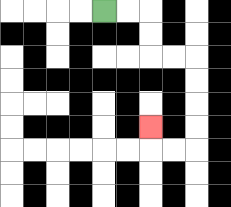{'start': '[4, 0]', 'end': '[6, 5]', 'path_directions': 'R,R,D,D,R,R,D,D,D,D,L,L,U', 'path_coordinates': '[[4, 0], [5, 0], [6, 0], [6, 1], [6, 2], [7, 2], [8, 2], [8, 3], [8, 4], [8, 5], [8, 6], [7, 6], [6, 6], [6, 5]]'}